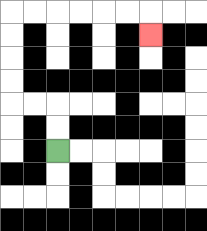{'start': '[2, 6]', 'end': '[6, 1]', 'path_directions': 'U,U,L,L,U,U,U,U,R,R,R,R,R,R,D', 'path_coordinates': '[[2, 6], [2, 5], [2, 4], [1, 4], [0, 4], [0, 3], [0, 2], [0, 1], [0, 0], [1, 0], [2, 0], [3, 0], [4, 0], [5, 0], [6, 0], [6, 1]]'}